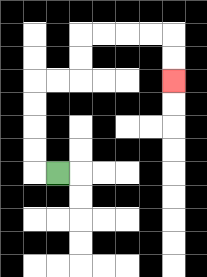{'start': '[2, 7]', 'end': '[7, 3]', 'path_directions': 'L,U,U,U,U,R,R,U,U,R,R,R,R,D,D', 'path_coordinates': '[[2, 7], [1, 7], [1, 6], [1, 5], [1, 4], [1, 3], [2, 3], [3, 3], [3, 2], [3, 1], [4, 1], [5, 1], [6, 1], [7, 1], [7, 2], [7, 3]]'}